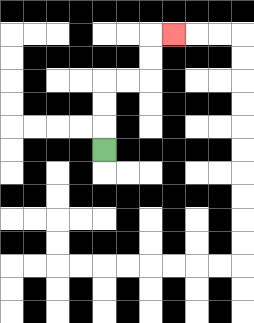{'start': '[4, 6]', 'end': '[7, 1]', 'path_directions': 'U,U,U,R,R,U,U,R', 'path_coordinates': '[[4, 6], [4, 5], [4, 4], [4, 3], [5, 3], [6, 3], [6, 2], [6, 1], [7, 1]]'}